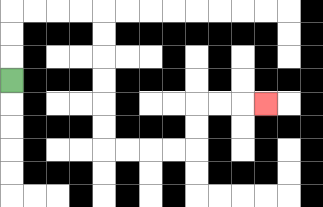{'start': '[0, 3]', 'end': '[11, 4]', 'path_directions': 'U,U,U,R,R,R,R,D,D,D,D,D,D,R,R,R,R,U,U,R,R,R', 'path_coordinates': '[[0, 3], [0, 2], [0, 1], [0, 0], [1, 0], [2, 0], [3, 0], [4, 0], [4, 1], [4, 2], [4, 3], [4, 4], [4, 5], [4, 6], [5, 6], [6, 6], [7, 6], [8, 6], [8, 5], [8, 4], [9, 4], [10, 4], [11, 4]]'}